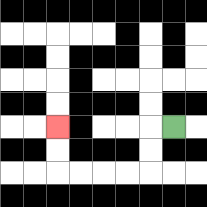{'start': '[7, 5]', 'end': '[2, 5]', 'path_directions': 'L,D,D,L,L,L,L,U,U', 'path_coordinates': '[[7, 5], [6, 5], [6, 6], [6, 7], [5, 7], [4, 7], [3, 7], [2, 7], [2, 6], [2, 5]]'}